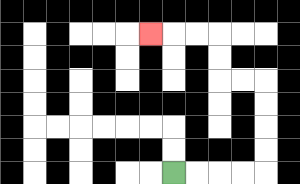{'start': '[7, 7]', 'end': '[6, 1]', 'path_directions': 'R,R,R,R,U,U,U,U,L,L,U,U,L,L,L', 'path_coordinates': '[[7, 7], [8, 7], [9, 7], [10, 7], [11, 7], [11, 6], [11, 5], [11, 4], [11, 3], [10, 3], [9, 3], [9, 2], [9, 1], [8, 1], [7, 1], [6, 1]]'}